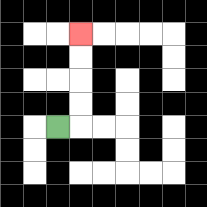{'start': '[2, 5]', 'end': '[3, 1]', 'path_directions': 'R,U,U,U,U', 'path_coordinates': '[[2, 5], [3, 5], [3, 4], [3, 3], [3, 2], [3, 1]]'}